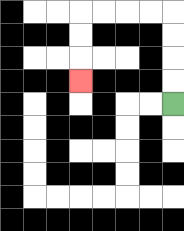{'start': '[7, 4]', 'end': '[3, 3]', 'path_directions': 'U,U,U,U,L,L,L,L,D,D,D', 'path_coordinates': '[[7, 4], [7, 3], [7, 2], [7, 1], [7, 0], [6, 0], [5, 0], [4, 0], [3, 0], [3, 1], [3, 2], [3, 3]]'}